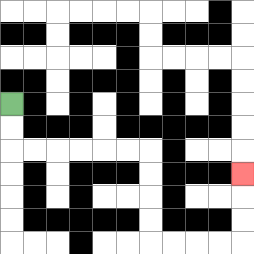{'start': '[0, 4]', 'end': '[10, 7]', 'path_directions': 'D,D,R,R,R,R,R,R,D,D,D,D,R,R,R,R,U,U,U', 'path_coordinates': '[[0, 4], [0, 5], [0, 6], [1, 6], [2, 6], [3, 6], [4, 6], [5, 6], [6, 6], [6, 7], [6, 8], [6, 9], [6, 10], [7, 10], [8, 10], [9, 10], [10, 10], [10, 9], [10, 8], [10, 7]]'}